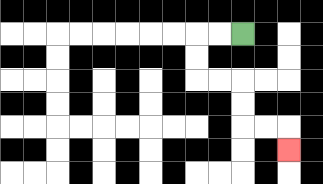{'start': '[10, 1]', 'end': '[12, 6]', 'path_directions': 'L,L,D,D,R,R,D,D,R,R,D', 'path_coordinates': '[[10, 1], [9, 1], [8, 1], [8, 2], [8, 3], [9, 3], [10, 3], [10, 4], [10, 5], [11, 5], [12, 5], [12, 6]]'}